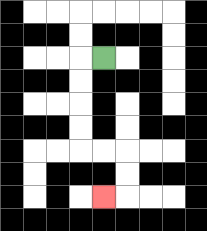{'start': '[4, 2]', 'end': '[4, 8]', 'path_directions': 'L,D,D,D,D,R,R,D,D,L', 'path_coordinates': '[[4, 2], [3, 2], [3, 3], [3, 4], [3, 5], [3, 6], [4, 6], [5, 6], [5, 7], [5, 8], [4, 8]]'}